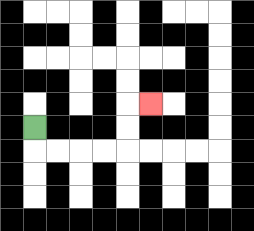{'start': '[1, 5]', 'end': '[6, 4]', 'path_directions': 'D,R,R,R,R,U,U,R', 'path_coordinates': '[[1, 5], [1, 6], [2, 6], [3, 6], [4, 6], [5, 6], [5, 5], [5, 4], [6, 4]]'}